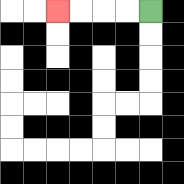{'start': '[6, 0]', 'end': '[2, 0]', 'path_directions': 'L,L,L,L', 'path_coordinates': '[[6, 0], [5, 0], [4, 0], [3, 0], [2, 0]]'}